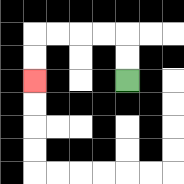{'start': '[5, 3]', 'end': '[1, 3]', 'path_directions': 'U,U,L,L,L,L,D,D', 'path_coordinates': '[[5, 3], [5, 2], [5, 1], [4, 1], [3, 1], [2, 1], [1, 1], [1, 2], [1, 3]]'}